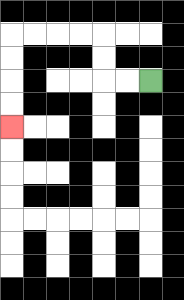{'start': '[6, 3]', 'end': '[0, 5]', 'path_directions': 'L,L,U,U,L,L,L,L,D,D,D,D', 'path_coordinates': '[[6, 3], [5, 3], [4, 3], [4, 2], [4, 1], [3, 1], [2, 1], [1, 1], [0, 1], [0, 2], [0, 3], [0, 4], [0, 5]]'}